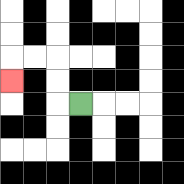{'start': '[3, 4]', 'end': '[0, 3]', 'path_directions': 'L,U,U,L,L,D', 'path_coordinates': '[[3, 4], [2, 4], [2, 3], [2, 2], [1, 2], [0, 2], [0, 3]]'}